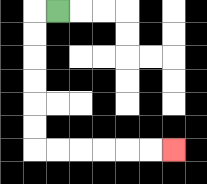{'start': '[2, 0]', 'end': '[7, 6]', 'path_directions': 'L,D,D,D,D,D,D,R,R,R,R,R,R', 'path_coordinates': '[[2, 0], [1, 0], [1, 1], [1, 2], [1, 3], [1, 4], [1, 5], [1, 6], [2, 6], [3, 6], [4, 6], [5, 6], [6, 6], [7, 6]]'}